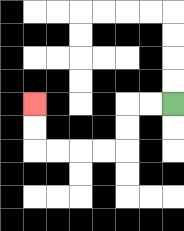{'start': '[7, 4]', 'end': '[1, 4]', 'path_directions': 'L,L,D,D,L,L,L,L,U,U', 'path_coordinates': '[[7, 4], [6, 4], [5, 4], [5, 5], [5, 6], [4, 6], [3, 6], [2, 6], [1, 6], [1, 5], [1, 4]]'}